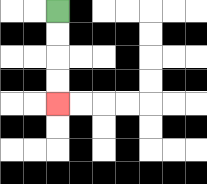{'start': '[2, 0]', 'end': '[2, 4]', 'path_directions': 'D,D,D,D', 'path_coordinates': '[[2, 0], [2, 1], [2, 2], [2, 3], [2, 4]]'}